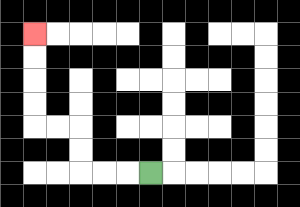{'start': '[6, 7]', 'end': '[1, 1]', 'path_directions': 'L,L,L,U,U,L,L,U,U,U,U', 'path_coordinates': '[[6, 7], [5, 7], [4, 7], [3, 7], [3, 6], [3, 5], [2, 5], [1, 5], [1, 4], [1, 3], [1, 2], [1, 1]]'}